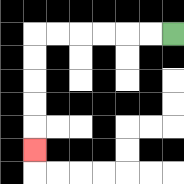{'start': '[7, 1]', 'end': '[1, 6]', 'path_directions': 'L,L,L,L,L,L,D,D,D,D,D', 'path_coordinates': '[[7, 1], [6, 1], [5, 1], [4, 1], [3, 1], [2, 1], [1, 1], [1, 2], [1, 3], [1, 4], [1, 5], [1, 6]]'}